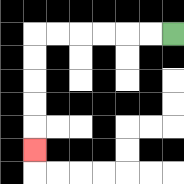{'start': '[7, 1]', 'end': '[1, 6]', 'path_directions': 'L,L,L,L,L,L,D,D,D,D,D', 'path_coordinates': '[[7, 1], [6, 1], [5, 1], [4, 1], [3, 1], [2, 1], [1, 1], [1, 2], [1, 3], [1, 4], [1, 5], [1, 6]]'}